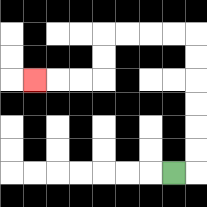{'start': '[7, 7]', 'end': '[1, 3]', 'path_directions': 'R,U,U,U,U,U,U,L,L,L,L,D,D,L,L,L', 'path_coordinates': '[[7, 7], [8, 7], [8, 6], [8, 5], [8, 4], [8, 3], [8, 2], [8, 1], [7, 1], [6, 1], [5, 1], [4, 1], [4, 2], [4, 3], [3, 3], [2, 3], [1, 3]]'}